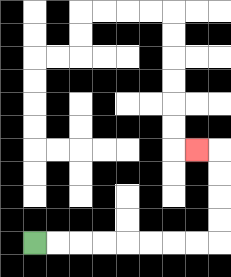{'start': '[1, 10]', 'end': '[8, 6]', 'path_directions': 'R,R,R,R,R,R,R,R,U,U,U,U,L', 'path_coordinates': '[[1, 10], [2, 10], [3, 10], [4, 10], [5, 10], [6, 10], [7, 10], [8, 10], [9, 10], [9, 9], [9, 8], [9, 7], [9, 6], [8, 6]]'}